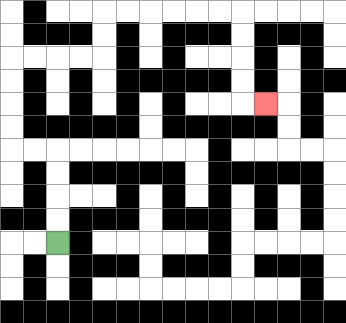{'start': '[2, 10]', 'end': '[11, 4]', 'path_directions': 'U,U,U,U,L,L,U,U,U,U,R,R,R,R,U,U,R,R,R,R,R,R,D,D,D,D,R', 'path_coordinates': '[[2, 10], [2, 9], [2, 8], [2, 7], [2, 6], [1, 6], [0, 6], [0, 5], [0, 4], [0, 3], [0, 2], [1, 2], [2, 2], [3, 2], [4, 2], [4, 1], [4, 0], [5, 0], [6, 0], [7, 0], [8, 0], [9, 0], [10, 0], [10, 1], [10, 2], [10, 3], [10, 4], [11, 4]]'}